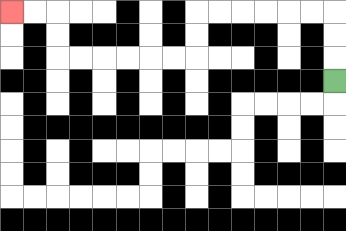{'start': '[14, 3]', 'end': '[0, 0]', 'path_directions': 'U,U,U,L,L,L,L,L,L,D,D,L,L,L,L,L,L,U,U,L,L', 'path_coordinates': '[[14, 3], [14, 2], [14, 1], [14, 0], [13, 0], [12, 0], [11, 0], [10, 0], [9, 0], [8, 0], [8, 1], [8, 2], [7, 2], [6, 2], [5, 2], [4, 2], [3, 2], [2, 2], [2, 1], [2, 0], [1, 0], [0, 0]]'}